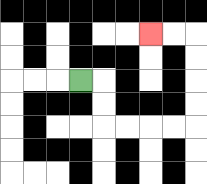{'start': '[3, 3]', 'end': '[6, 1]', 'path_directions': 'R,D,D,R,R,R,R,U,U,U,U,L,L', 'path_coordinates': '[[3, 3], [4, 3], [4, 4], [4, 5], [5, 5], [6, 5], [7, 5], [8, 5], [8, 4], [8, 3], [8, 2], [8, 1], [7, 1], [6, 1]]'}